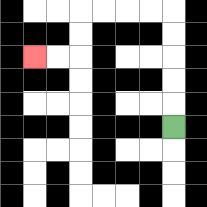{'start': '[7, 5]', 'end': '[1, 2]', 'path_directions': 'U,U,U,U,U,L,L,L,L,D,D,L,L', 'path_coordinates': '[[7, 5], [7, 4], [7, 3], [7, 2], [7, 1], [7, 0], [6, 0], [5, 0], [4, 0], [3, 0], [3, 1], [3, 2], [2, 2], [1, 2]]'}